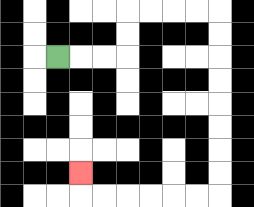{'start': '[2, 2]', 'end': '[3, 7]', 'path_directions': 'R,R,R,U,U,R,R,R,R,D,D,D,D,D,D,D,D,L,L,L,L,L,L,U', 'path_coordinates': '[[2, 2], [3, 2], [4, 2], [5, 2], [5, 1], [5, 0], [6, 0], [7, 0], [8, 0], [9, 0], [9, 1], [9, 2], [9, 3], [9, 4], [9, 5], [9, 6], [9, 7], [9, 8], [8, 8], [7, 8], [6, 8], [5, 8], [4, 8], [3, 8], [3, 7]]'}